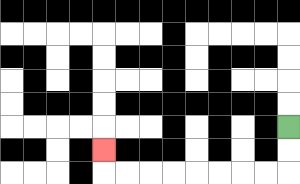{'start': '[12, 5]', 'end': '[4, 6]', 'path_directions': 'D,D,L,L,L,L,L,L,L,L,U', 'path_coordinates': '[[12, 5], [12, 6], [12, 7], [11, 7], [10, 7], [9, 7], [8, 7], [7, 7], [6, 7], [5, 7], [4, 7], [4, 6]]'}